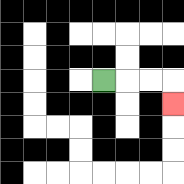{'start': '[4, 3]', 'end': '[7, 4]', 'path_directions': 'R,R,R,D', 'path_coordinates': '[[4, 3], [5, 3], [6, 3], [7, 3], [7, 4]]'}